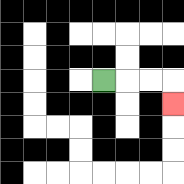{'start': '[4, 3]', 'end': '[7, 4]', 'path_directions': 'R,R,R,D', 'path_coordinates': '[[4, 3], [5, 3], [6, 3], [7, 3], [7, 4]]'}